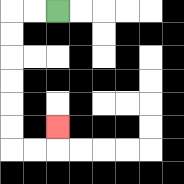{'start': '[2, 0]', 'end': '[2, 5]', 'path_directions': 'L,L,D,D,D,D,D,D,R,R,U', 'path_coordinates': '[[2, 0], [1, 0], [0, 0], [0, 1], [0, 2], [0, 3], [0, 4], [0, 5], [0, 6], [1, 6], [2, 6], [2, 5]]'}